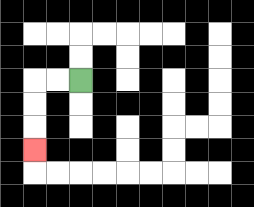{'start': '[3, 3]', 'end': '[1, 6]', 'path_directions': 'L,L,D,D,D', 'path_coordinates': '[[3, 3], [2, 3], [1, 3], [1, 4], [1, 5], [1, 6]]'}